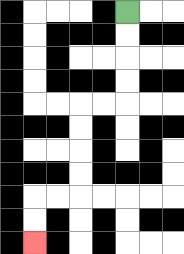{'start': '[5, 0]', 'end': '[1, 10]', 'path_directions': 'D,D,D,D,L,L,D,D,D,D,L,L,D,D', 'path_coordinates': '[[5, 0], [5, 1], [5, 2], [5, 3], [5, 4], [4, 4], [3, 4], [3, 5], [3, 6], [3, 7], [3, 8], [2, 8], [1, 8], [1, 9], [1, 10]]'}